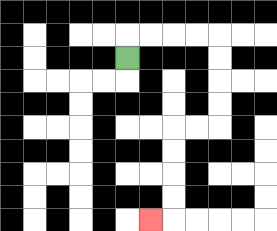{'start': '[5, 2]', 'end': '[6, 9]', 'path_directions': 'U,R,R,R,R,D,D,D,D,L,L,D,D,D,D,L', 'path_coordinates': '[[5, 2], [5, 1], [6, 1], [7, 1], [8, 1], [9, 1], [9, 2], [9, 3], [9, 4], [9, 5], [8, 5], [7, 5], [7, 6], [7, 7], [7, 8], [7, 9], [6, 9]]'}